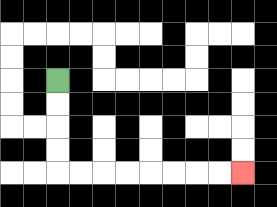{'start': '[2, 3]', 'end': '[10, 7]', 'path_directions': 'D,D,D,D,R,R,R,R,R,R,R,R', 'path_coordinates': '[[2, 3], [2, 4], [2, 5], [2, 6], [2, 7], [3, 7], [4, 7], [5, 7], [6, 7], [7, 7], [8, 7], [9, 7], [10, 7]]'}